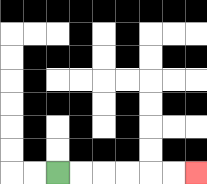{'start': '[2, 7]', 'end': '[8, 7]', 'path_directions': 'R,R,R,R,R,R', 'path_coordinates': '[[2, 7], [3, 7], [4, 7], [5, 7], [6, 7], [7, 7], [8, 7]]'}